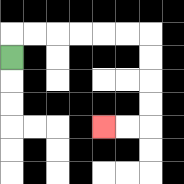{'start': '[0, 2]', 'end': '[4, 5]', 'path_directions': 'U,R,R,R,R,R,R,D,D,D,D,L,L', 'path_coordinates': '[[0, 2], [0, 1], [1, 1], [2, 1], [3, 1], [4, 1], [5, 1], [6, 1], [6, 2], [6, 3], [6, 4], [6, 5], [5, 5], [4, 5]]'}